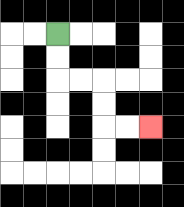{'start': '[2, 1]', 'end': '[6, 5]', 'path_directions': 'D,D,R,R,D,D,R,R', 'path_coordinates': '[[2, 1], [2, 2], [2, 3], [3, 3], [4, 3], [4, 4], [4, 5], [5, 5], [6, 5]]'}